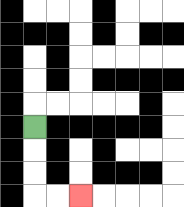{'start': '[1, 5]', 'end': '[3, 8]', 'path_directions': 'D,D,D,R,R', 'path_coordinates': '[[1, 5], [1, 6], [1, 7], [1, 8], [2, 8], [3, 8]]'}